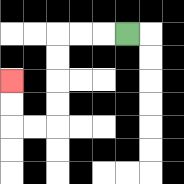{'start': '[5, 1]', 'end': '[0, 3]', 'path_directions': 'L,L,L,D,D,D,D,L,L,U,U', 'path_coordinates': '[[5, 1], [4, 1], [3, 1], [2, 1], [2, 2], [2, 3], [2, 4], [2, 5], [1, 5], [0, 5], [0, 4], [0, 3]]'}